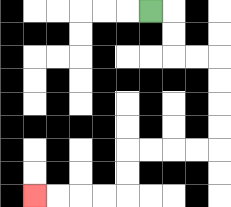{'start': '[6, 0]', 'end': '[1, 8]', 'path_directions': 'R,D,D,R,R,D,D,D,D,L,L,L,L,D,D,L,L,L,L', 'path_coordinates': '[[6, 0], [7, 0], [7, 1], [7, 2], [8, 2], [9, 2], [9, 3], [9, 4], [9, 5], [9, 6], [8, 6], [7, 6], [6, 6], [5, 6], [5, 7], [5, 8], [4, 8], [3, 8], [2, 8], [1, 8]]'}